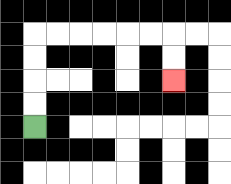{'start': '[1, 5]', 'end': '[7, 3]', 'path_directions': 'U,U,U,U,R,R,R,R,R,R,D,D', 'path_coordinates': '[[1, 5], [1, 4], [1, 3], [1, 2], [1, 1], [2, 1], [3, 1], [4, 1], [5, 1], [6, 1], [7, 1], [7, 2], [7, 3]]'}